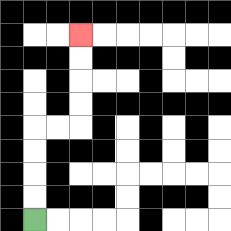{'start': '[1, 9]', 'end': '[3, 1]', 'path_directions': 'U,U,U,U,R,R,U,U,U,U', 'path_coordinates': '[[1, 9], [1, 8], [1, 7], [1, 6], [1, 5], [2, 5], [3, 5], [3, 4], [3, 3], [3, 2], [3, 1]]'}